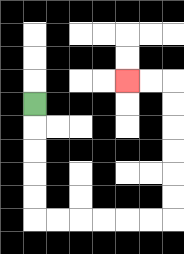{'start': '[1, 4]', 'end': '[5, 3]', 'path_directions': 'D,D,D,D,D,R,R,R,R,R,R,U,U,U,U,U,U,L,L', 'path_coordinates': '[[1, 4], [1, 5], [1, 6], [1, 7], [1, 8], [1, 9], [2, 9], [3, 9], [4, 9], [5, 9], [6, 9], [7, 9], [7, 8], [7, 7], [7, 6], [7, 5], [7, 4], [7, 3], [6, 3], [5, 3]]'}